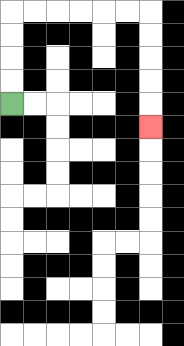{'start': '[0, 4]', 'end': '[6, 5]', 'path_directions': 'U,U,U,U,R,R,R,R,R,R,D,D,D,D,D', 'path_coordinates': '[[0, 4], [0, 3], [0, 2], [0, 1], [0, 0], [1, 0], [2, 0], [3, 0], [4, 0], [5, 0], [6, 0], [6, 1], [6, 2], [6, 3], [6, 4], [6, 5]]'}